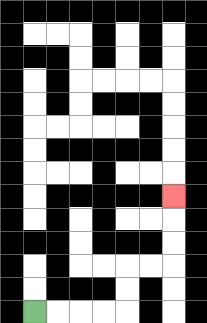{'start': '[1, 13]', 'end': '[7, 8]', 'path_directions': 'R,R,R,R,U,U,R,R,U,U,U', 'path_coordinates': '[[1, 13], [2, 13], [3, 13], [4, 13], [5, 13], [5, 12], [5, 11], [6, 11], [7, 11], [7, 10], [7, 9], [7, 8]]'}